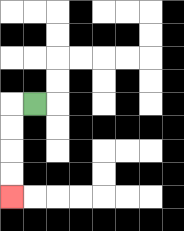{'start': '[1, 4]', 'end': '[0, 8]', 'path_directions': 'L,D,D,D,D', 'path_coordinates': '[[1, 4], [0, 4], [0, 5], [0, 6], [0, 7], [0, 8]]'}